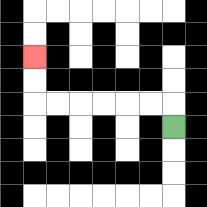{'start': '[7, 5]', 'end': '[1, 2]', 'path_directions': 'U,L,L,L,L,L,L,U,U', 'path_coordinates': '[[7, 5], [7, 4], [6, 4], [5, 4], [4, 4], [3, 4], [2, 4], [1, 4], [1, 3], [1, 2]]'}